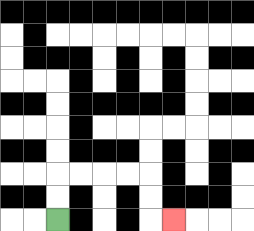{'start': '[2, 9]', 'end': '[7, 9]', 'path_directions': 'U,U,R,R,R,R,D,D,R', 'path_coordinates': '[[2, 9], [2, 8], [2, 7], [3, 7], [4, 7], [5, 7], [6, 7], [6, 8], [6, 9], [7, 9]]'}